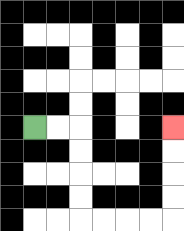{'start': '[1, 5]', 'end': '[7, 5]', 'path_directions': 'R,R,D,D,D,D,R,R,R,R,U,U,U,U', 'path_coordinates': '[[1, 5], [2, 5], [3, 5], [3, 6], [3, 7], [3, 8], [3, 9], [4, 9], [5, 9], [6, 9], [7, 9], [7, 8], [7, 7], [7, 6], [7, 5]]'}